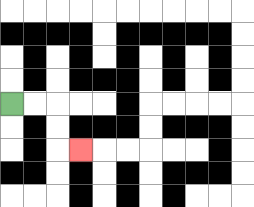{'start': '[0, 4]', 'end': '[3, 6]', 'path_directions': 'R,R,D,D,R', 'path_coordinates': '[[0, 4], [1, 4], [2, 4], [2, 5], [2, 6], [3, 6]]'}